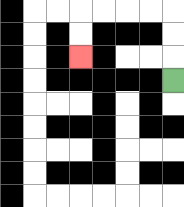{'start': '[7, 3]', 'end': '[3, 2]', 'path_directions': 'U,U,U,L,L,L,L,D,D', 'path_coordinates': '[[7, 3], [7, 2], [7, 1], [7, 0], [6, 0], [5, 0], [4, 0], [3, 0], [3, 1], [3, 2]]'}